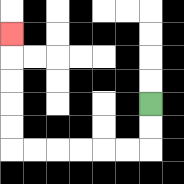{'start': '[6, 4]', 'end': '[0, 1]', 'path_directions': 'D,D,L,L,L,L,L,L,U,U,U,U,U', 'path_coordinates': '[[6, 4], [6, 5], [6, 6], [5, 6], [4, 6], [3, 6], [2, 6], [1, 6], [0, 6], [0, 5], [0, 4], [0, 3], [0, 2], [0, 1]]'}